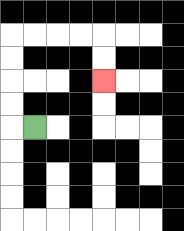{'start': '[1, 5]', 'end': '[4, 3]', 'path_directions': 'L,U,U,U,U,R,R,R,R,D,D', 'path_coordinates': '[[1, 5], [0, 5], [0, 4], [0, 3], [0, 2], [0, 1], [1, 1], [2, 1], [3, 1], [4, 1], [4, 2], [4, 3]]'}